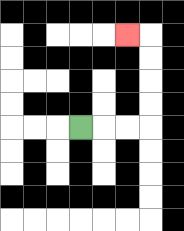{'start': '[3, 5]', 'end': '[5, 1]', 'path_directions': 'R,R,R,U,U,U,U,L', 'path_coordinates': '[[3, 5], [4, 5], [5, 5], [6, 5], [6, 4], [6, 3], [6, 2], [6, 1], [5, 1]]'}